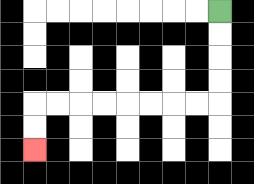{'start': '[9, 0]', 'end': '[1, 6]', 'path_directions': 'D,D,D,D,L,L,L,L,L,L,L,L,D,D', 'path_coordinates': '[[9, 0], [9, 1], [9, 2], [9, 3], [9, 4], [8, 4], [7, 4], [6, 4], [5, 4], [4, 4], [3, 4], [2, 4], [1, 4], [1, 5], [1, 6]]'}